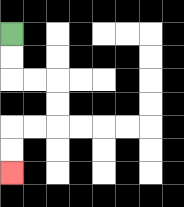{'start': '[0, 1]', 'end': '[0, 7]', 'path_directions': 'D,D,R,R,D,D,L,L,D,D', 'path_coordinates': '[[0, 1], [0, 2], [0, 3], [1, 3], [2, 3], [2, 4], [2, 5], [1, 5], [0, 5], [0, 6], [0, 7]]'}